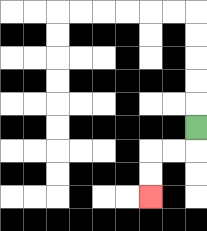{'start': '[8, 5]', 'end': '[6, 8]', 'path_directions': 'D,L,L,D,D', 'path_coordinates': '[[8, 5], [8, 6], [7, 6], [6, 6], [6, 7], [6, 8]]'}